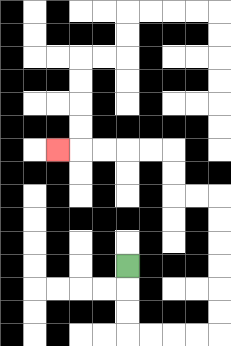{'start': '[5, 11]', 'end': '[2, 6]', 'path_directions': 'D,D,D,R,R,R,R,U,U,U,U,U,U,L,L,U,U,L,L,L,L,L', 'path_coordinates': '[[5, 11], [5, 12], [5, 13], [5, 14], [6, 14], [7, 14], [8, 14], [9, 14], [9, 13], [9, 12], [9, 11], [9, 10], [9, 9], [9, 8], [8, 8], [7, 8], [7, 7], [7, 6], [6, 6], [5, 6], [4, 6], [3, 6], [2, 6]]'}